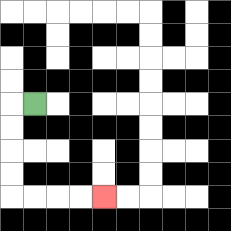{'start': '[1, 4]', 'end': '[4, 8]', 'path_directions': 'L,D,D,D,D,R,R,R,R', 'path_coordinates': '[[1, 4], [0, 4], [0, 5], [0, 6], [0, 7], [0, 8], [1, 8], [2, 8], [3, 8], [4, 8]]'}